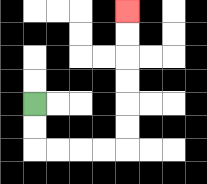{'start': '[1, 4]', 'end': '[5, 0]', 'path_directions': 'D,D,R,R,R,R,U,U,U,U,U,U', 'path_coordinates': '[[1, 4], [1, 5], [1, 6], [2, 6], [3, 6], [4, 6], [5, 6], [5, 5], [5, 4], [5, 3], [5, 2], [5, 1], [5, 0]]'}